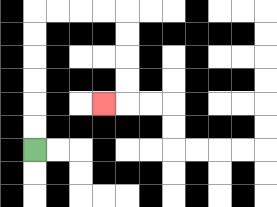{'start': '[1, 6]', 'end': '[4, 4]', 'path_directions': 'U,U,U,U,U,U,R,R,R,R,D,D,D,D,L', 'path_coordinates': '[[1, 6], [1, 5], [1, 4], [1, 3], [1, 2], [1, 1], [1, 0], [2, 0], [3, 0], [4, 0], [5, 0], [5, 1], [5, 2], [5, 3], [5, 4], [4, 4]]'}